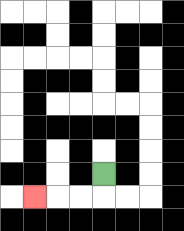{'start': '[4, 7]', 'end': '[1, 8]', 'path_directions': 'D,L,L,L', 'path_coordinates': '[[4, 7], [4, 8], [3, 8], [2, 8], [1, 8]]'}